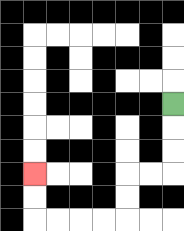{'start': '[7, 4]', 'end': '[1, 7]', 'path_directions': 'D,D,D,L,L,D,D,L,L,L,L,U,U', 'path_coordinates': '[[7, 4], [7, 5], [7, 6], [7, 7], [6, 7], [5, 7], [5, 8], [5, 9], [4, 9], [3, 9], [2, 9], [1, 9], [1, 8], [1, 7]]'}